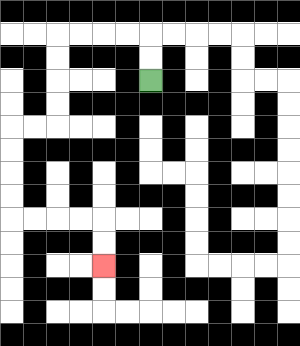{'start': '[6, 3]', 'end': '[4, 11]', 'path_directions': 'U,U,L,L,L,L,D,D,D,D,L,L,D,D,D,D,R,R,R,R,D,D', 'path_coordinates': '[[6, 3], [6, 2], [6, 1], [5, 1], [4, 1], [3, 1], [2, 1], [2, 2], [2, 3], [2, 4], [2, 5], [1, 5], [0, 5], [0, 6], [0, 7], [0, 8], [0, 9], [1, 9], [2, 9], [3, 9], [4, 9], [4, 10], [4, 11]]'}